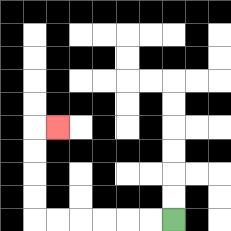{'start': '[7, 9]', 'end': '[2, 5]', 'path_directions': 'L,L,L,L,L,L,U,U,U,U,R', 'path_coordinates': '[[7, 9], [6, 9], [5, 9], [4, 9], [3, 9], [2, 9], [1, 9], [1, 8], [1, 7], [1, 6], [1, 5], [2, 5]]'}